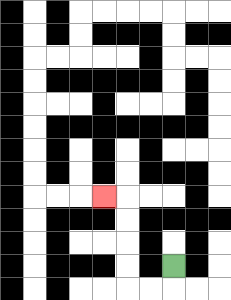{'start': '[7, 11]', 'end': '[4, 8]', 'path_directions': 'D,L,L,U,U,U,U,L', 'path_coordinates': '[[7, 11], [7, 12], [6, 12], [5, 12], [5, 11], [5, 10], [5, 9], [5, 8], [4, 8]]'}